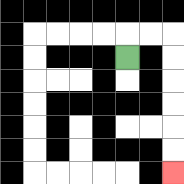{'start': '[5, 2]', 'end': '[7, 7]', 'path_directions': 'U,R,R,D,D,D,D,D,D', 'path_coordinates': '[[5, 2], [5, 1], [6, 1], [7, 1], [7, 2], [7, 3], [7, 4], [7, 5], [7, 6], [7, 7]]'}